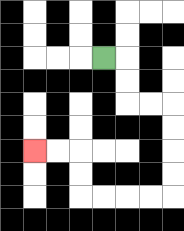{'start': '[4, 2]', 'end': '[1, 6]', 'path_directions': 'R,D,D,R,R,D,D,D,D,L,L,L,L,U,U,L,L', 'path_coordinates': '[[4, 2], [5, 2], [5, 3], [5, 4], [6, 4], [7, 4], [7, 5], [7, 6], [7, 7], [7, 8], [6, 8], [5, 8], [4, 8], [3, 8], [3, 7], [3, 6], [2, 6], [1, 6]]'}